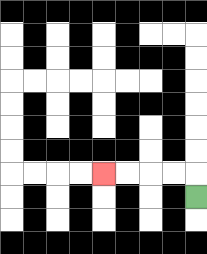{'start': '[8, 8]', 'end': '[4, 7]', 'path_directions': 'U,L,L,L,L', 'path_coordinates': '[[8, 8], [8, 7], [7, 7], [6, 7], [5, 7], [4, 7]]'}